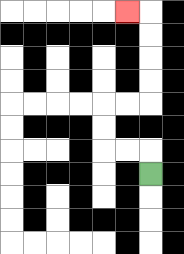{'start': '[6, 7]', 'end': '[5, 0]', 'path_directions': 'U,L,L,U,U,R,R,U,U,U,U,L', 'path_coordinates': '[[6, 7], [6, 6], [5, 6], [4, 6], [4, 5], [4, 4], [5, 4], [6, 4], [6, 3], [6, 2], [6, 1], [6, 0], [5, 0]]'}